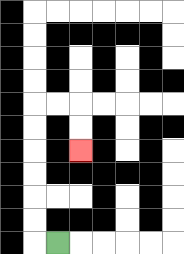{'start': '[2, 10]', 'end': '[3, 6]', 'path_directions': 'L,U,U,U,U,U,U,R,R,D,D', 'path_coordinates': '[[2, 10], [1, 10], [1, 9], [1, 8], [1, 7], [1, 6], [1, 5], [1, 4], [2, 4], [3, 4], [3, 5], [3, 6]]'}